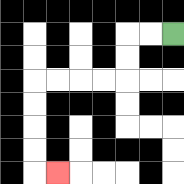{'start': '[7, 1]', 'end': '[2, 7]', 'path_directions': 'L,L,D,D,L,L,L,L,D,D,D,D,R', 'path_coordinates': '[[7, 1], [6, 1], [5, 1], [5, 2], [5, 3], [4, 3], [3, 3], [2, 3], [1, 3], [1, 4], [1, 5], [1, 6], [1, 7], [2, 7]]'}